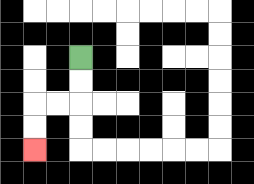{'start': '[3, 2]', 'end': '[1, 6]', 'path_directions': 'D,D,L,L,D,D', 'path_coordinates': '[[3, 2], [3, 3], [3, 4], [2, 4], [1, 4], [1, 5], [1, 6]]'}